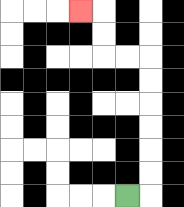{'start': '[5, 8]', 'end': '[3, 0]', 'path_directions': 'R,U,U,U,U,U,U,L,L,U,U,L', 'path_coordinates': '[[5, 8], [6, 8], [6, 7], [6, 6], [6, 5], [6, 4], [6, 3], [6, 2], [5, 2], [4, 2], [4, 1], [4, 0], [3, 0]]'}